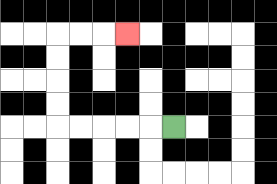{'start': '[7, 5]', 'end': '[5, 1]', 'path_directions': 'L,L,L,L,L,U,U,U,U,R,R,R', 'path_coordinates': '[[7, 5], [6, 5], [5, 5], [4, 5], [3, 5], [2, 5], [2, 4], [2, 3], [2, 2], [2, 1], [3, 1], [4, 1], [5, 1]]'}